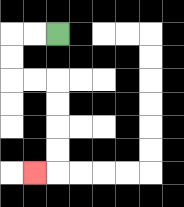{'start': '[2, 1]', 'end': '[1, 7]', 'path_directions': 'L,L,D,D,R,R,D,D,D,D,L', 'path_coordinates': '[[2, 1], [1, 1], [0, 1], [0, 2], [0, 3], [1, 3], [2, 3], [2, 4], [2, 5], [2, 6], [2, 7], [1, 7]]'}